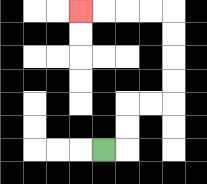{'start': '[4, 6]', 'end': '[3, 0]', 'path_directions': 'R,U,U,R,R,U,U,U,U,L,L,L,L', 'path_coordinates': '[[4, 6], [5, 6], [5, 5], [5, 4], [6, 4], [7, 4], [7, 3], [7, 2], [7, 1], [7, 0], [6, 0], [5, 0], [4, 0], [3, 0]]'}